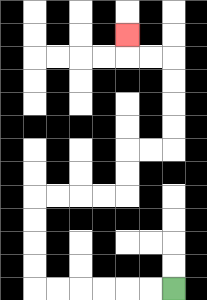{'start': '[7, 12]', 'end': '[5, 1]', 'path_directions': 'L,L,L,L,L,L,U,U,U,U,R,R,R,R,U,U,R,R,U,U,U,U,L,L,U', 'path_coordinates': '[[7, 12], [6, 12], [5, 12], [4, 12], [3, 12], [2, 12], [1, 12], [1, 11], [1, 10], [1, 9], [1, 8], [2, 8], [3, 8], [4, 8], [5, 8], [5, 7], [5, 6], [6, 6], [7, 6], [7, 5], [7, 4], [7, 3], [7, 2], [6, 2], [5, 2], [5, 1]]'}